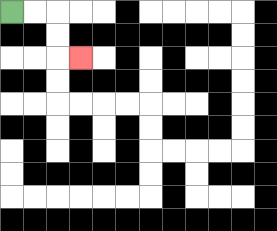{'start': '[0, 0]', 'end': '[3, 2]', 'path_directions': 'R,R,D,D,R', 'path_coordinates': '[[0, 0], [1, 0], [2, 0], [2, 1], [2, 2], [3, 2]]'}